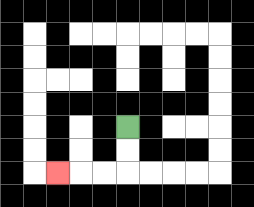{'start': '[5, 5]', 'end': '[2, 7]', 'path_directions': 'D,D,L,L,L', 'path_coordinates': '[[5, 5], [5, 6], [5, 7], [4, 7], [3, 7], [2, 7]]'}